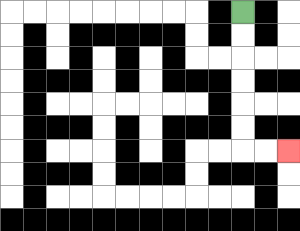{'start': '[10, 0]', 'end': '[12, 6]', 'path_directions': 'D,D,D,D,D,D,R,R', 'path_coordinates': '[[10, 0], [10, 1], [10, 2], [10, 3], [10, 4], [10, 5], [10, 6], [11, 6], [12, 6]]'}